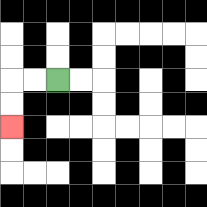{'start': '[2, 3]', 'end': '[0, 5]', 'path_directions': 'L,L,D,D', 'path_coordinates': '[[2, 3], [1, 3], [0, 3], [0, 4], [0, 5]]'}